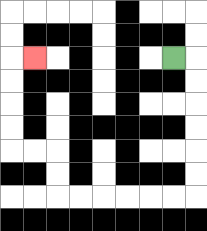{'start': '[7, 2]', 'end': '[1, 2]', 'path_directions': 'R,D,D,D,D,D,D,L,L,L,L,L,L,U,U,L,L,U,U,U,U,R', 'path_coordinates': '[[7, 2], [8, 2], [8, 3], [8, 4], [8, 5], [8, 6], [8, 7], [8, 8], [7, 8], [6, 8], [5, 8], [4, 8], [3, 8], [2, 8], [2, 7], [2, 6], [1, 6], [0, 6], [0, 5], [0, 4], [0, 3], [0, 2], [1, 2]]'}